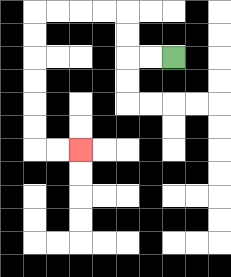{'start': '[7, 2]', 'end': '[3, 6]', 'path_directions': 'L,L,U,U,L,L,L,L,D,D,D,D,D,D,R,R', 'path_coordinates': '[[7, 2], [6, 2], [5, 2], [5, 1], [5, 0], [4, 0], [3, 0], [2, 0], [1, 0], [1, 1], [1, 2], [1, 3], [1, 4], [1, 5], [1, 6], [2, 6], [3, 6]]'}